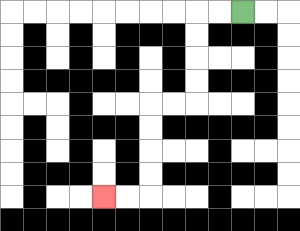{'start': '[10, 0]', 'end': '[4, 8]', 'path_directions': 'L,L,D,D,D,D,L,L,D,D,D,D,L,L', 'path_coordinates': '[[10, 0], [9, 0], [8, 0], [8, 1], [8, 2], [8, 3], [8, 4], [7, 4], [6, 4], [6, 5], [6, 6], [6, 7], [6, 8], [5, 8], [4, 8]]'}